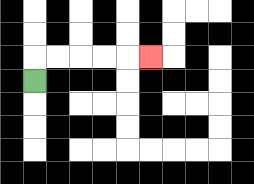{'start': '[1, 3]', 'end': '[6, 2]', 'path_directions': 'U,R,R,R,R,R', 'path_coordinates': '[[1, 3], [1, 2], [2, 2], [3, 2], [4, 2], [5, 2], [6, 2]]'}